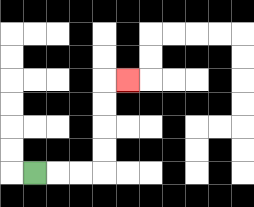{'start': '[1, 7]', 'end': '[5, 3]', 'path_directions': 'R,R,R,U,U,U,U,R', 'path_coordinates': '[[1, 7], [2, 7], [3, 7], [4, 7], [4, 6], [4, 5], [4, 4], [4, 3], [5, 3]]'}